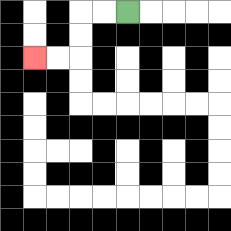{'start': '[5, 0]', 'end': '[1, 2]', 'path_directions': 'L,L,D,D,L,L', 'path_coordinates': '[[5, 0], [4, 0], [3, 0], [3, 1], [3, 2], [2, 2], [1, 2]]'}